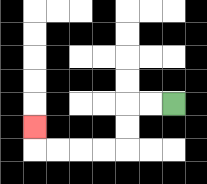{'start': '[7, 4]', 'end': '[1, 5]', 'path_directions': 'L,L,D,D,L,L,L,L,U', 'path_coordinates': '[[7, 4], [6, 4], [5, 4], [5, 5], [5, 6], [4, 6], [3, 6], [2, 6], [1, 6], [1, 5]]'}